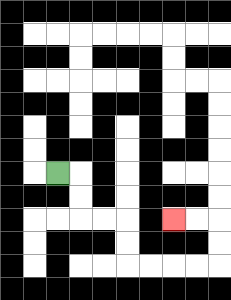{'start': '[2, 7]', 'end': '[7, 9]', 'path_directions': 'R,D,D,R,R,D,D,R,R,R,R,U,U,L,L', 'path_coordinates': '[[2, 7], [3, 7], [3, 8], [3, 9], [4, 9], [5, 9], [5, 10], [5, 11], [6, 11], [7, 11], [8, 11], [9, 11], [9, 10], [9, 9], [8, 9], [7, 9]]'}